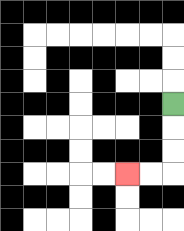{'start': '[7, 4]', 'end': '[5, 7]', 'path_directions': 'D,D,D,L,L', 'path_coordinates': '[[7, 4], [7, 5], [7, 6], [7, 7], [6, 7], [5, 7]]'}